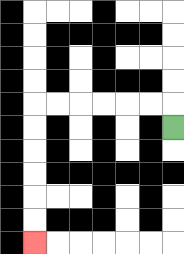{'start': '[7, 5]', 'end': '[1, 10]', 'path_directions': 'U,L,L,L,L,L,L,D,D,D,D,D,D', 'path_coordinates': '[[7, 5], [7, 4], [6, 4], [5, 4], [4, 4], [3, 4], [2, 4], [1, 4], [1, 5], [1, 6], [1, 7], [1, 8], [1, 9], [1, 10]]'}